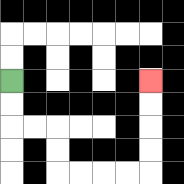{'start': '[0, 3]', 'end': '[6, 3]', 'path_directions': 'D,D,R,R,D,D,R,R,R,R,U,U,U,U', 'path_coordinates': '[[0, 3], [0, 4], [0, 5], [1, 5], [2, 5], [2, 6], [2, 7], [3, 7], [4, 7], [5, 7], [6, 7], [6, 6], [6, 5], [6, 4], [6, 3]]'}